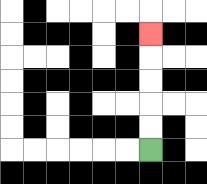{'start': '[6, 6]', 'end': '[6, 1]', 'path_directions': 'U,U,U,U,U', 'path_coordinates': '[[6, 6], [6, 5], [6, 4], [6, 3], [6, 2], [6, 1]]'}